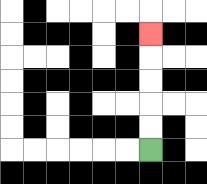{'start': '[6, 6]', 'end': '[6, 1]', 'path_directions': 'U,U,U,U,U', 'path_coordinates': '[[6, 6], [6, 5], [6, 4], [6, 3], [6, 2], [6, 1]]'}